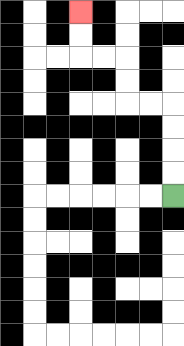{'start': '[7, 8]', 'end': '[3, 0]', 'path_directions': 'U,U,U,U,L,L,U,U,L,L,U,U', 'path_coordinates': '[[7, 8], [7, 7], [7, 6], [7, 5], [7, 4], [6, 4], [5, 4], [5, 3], [5, 2], [4, 2], [3, 2], [3, 1], [3, 0]]'}